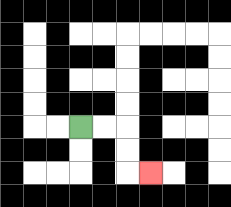{'start': '[3, 5]', 'end': '[6, 7]', 'path_directions': 'R,R,D,D,R', 'path_coordinates': '[[3, 5], [4, 5], [5, 5], [5, 6], [5, 7], [6, 7]]'}